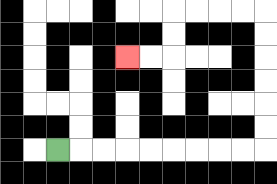{'start': '[2, 6]', 'end': '[5, 2]', 'path_directions': 'R,R,R,R,R,R,R,R,R,U,U,U,U,U,U,L,L,L,L,D,D,L,L', 'path_coordinates': '[[2, 6], [3, 6], [4, 6], [5, 6], [6, 6], [7, 6], [8, 6], [9, 6], [10, 6], [11, 6], [11, 5], [11, 4], [11, 3], [11, 2], [11, 1], [11, 0], [10, 0], [9, 0], [8, 0], [7, 0], [7, 1], [7, 2], [6, 2], [5, 2]]'}